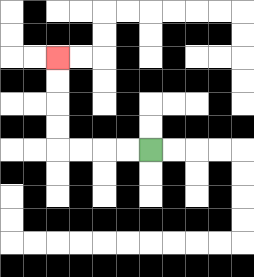{'start': '[6, 6]', 'end': '[2, 2]', 'path_directions': 'L,L,L,L,U,U,U,U', 'path_coordinates': '[[6, 6], [5, 6], [4, 6], [3, 6], [2, 6], [2, 5], [2, 4], [2, 3], [2, 2]]'}